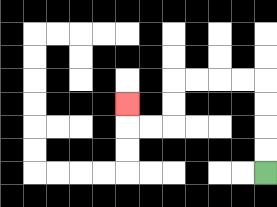{'start': '[11, 7]', 'end': '[5, 4]', 'path_directions': 'U,U,U,U,L,L,L,L,D,D,L,L,U', 'path_coordinates': '[[11, 7], [11, 6], [11, 5], [11, 4], [11, 3], [10, 3], [9, 3], [8, 3], [7, 3], [7, 4], [7, 5], [6, 5], [5, 5], [5, 4]]'}